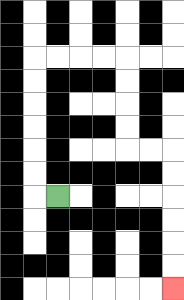{'start': '[2, 8]', 'end': '[7, 12]', 'path_directions': 'L,U,U,U,U,U,U,R,R,R,R,D,D,D,D,R,R,D,D,D,D,D,D', 'path_coordinates': '[[2, 8], [1, 8], [1, 7], [1, 6], [1, 5], [1, 4], [1, 3], [1, 2], [2, 2], [3, 2], [4, 2], [5, 2], [5, 3], [5, 4], [5, 5], [5, 6], [6, 6], [7, 6], [7, 7], [7, 8], [7, 9], [7, 10], [7, 11], [7, 12]]'}